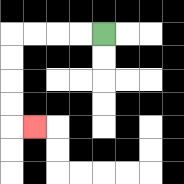{'start': '[4, 1]', 'end': '[1, 5]', 'path_directions': 'L,L,L,L,D,D,D,D,R', 'path_coordinates': '[[4, 1], [3, 1], [2, 1], [1, 1], [0, 1], [0, 2], [0, 3], [0, 4], [0, 5], [1, 5]]'}